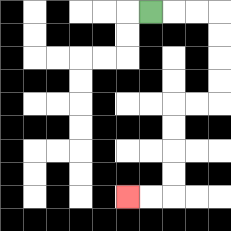{'start': '[6, 0]', 'end': '[5, 8]', 'path_directions': 'R,R,R,D,D,D,D,L,L,D,D,D,D,L,L', 'path_coordinates': '[[6, 0], [7, 0], [8, 0], [9, 0], [9, 1], [9, 2], [9, 3], [9, 4], [8, 4], [7, 4], [7, 5], [7, 6], [7, 7], [7, 8], [6, 8], [5, 8]]'}